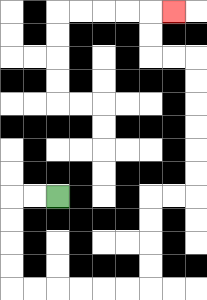{'start': '[2, 8]', 'end': '[7, 0]', 'path_directions': 'L,L,D,D,D,D,R,R,R,R,R,R,U,U,U,U,R,R,U,U,U,U,U,U,L,L,U,U,R', 'path_coordinates': '[[2, 8], [1, 8], [0, 8], [0, 9], [0, 10], [0, 11], [0, 12], [1, 12], [2, 12], [3, 12], [4, 12], [5, 12], [6, 12], [6, 11], [6, 10], [6, 9], [6, 8], [7, 8], [8, 8], [8, 7], [8, 6], [8, 5], [8, 4], [8, 3], [8, 2], [7, 2], [6, 2], [6, 1], [6, 0], [7, 0]]'}